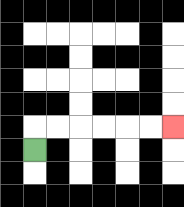{'start': '[1, 6]', 'end': '[7, 5]', 'path_directions': 'U,R,R,R,R,R,R', 'path_coordinates': '[[1, 6], [1, 5], [2, 5], [3, 5], [4, 5], [5, 5], [6, 5], [7, 5]]'}